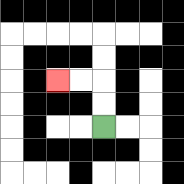{'start': '[4, 5]', 'end': '[2, 3]', 'path_directions': 'U,U,L,L', 'path_coordinates': '[[4, 5], [4, 4], [4, 3], [3, 3], [2, 3]]'}